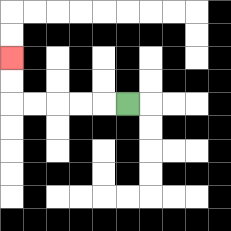{'start': '[5, 4]', 'end': '[0, 2]', 'path_directions': 'L,L,L,L,L,U,U', 'path_coordinates': '[[5, 4], [4, 4], [3, 4], [2, 4], [1, 4], [0, 4], [0, 3], [0, 2]]'}